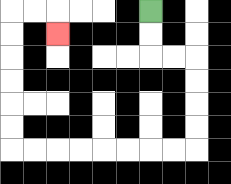{'start': '[6, 0]', 'end': '[2, 1]', 'path_directions': 'D,D,R,R,D,D,D,D,L,L,L,L,L,L,L,L,U,U,U,U,U,U,R,R,D', 'path_coordinates': '[[6, 0], [6, 1], [6, 2], [7, 2], [8, 2], [8, 3], [8, 4], [8, 5], [8, 6], [7, 6], [6, 6], [5, 6], [4, 6], [3, 6], [2, 6], [1, 6], [0, 6], [0, 5], [0, 4], [0, 3], [0, 2], [0, 1], [0, 0], [1, 0], [2, 0], [2, 1]]'}